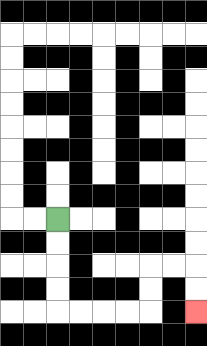{'start': '[2, 9]', 'end': '[8, 13]', 'path_directions': 'D,D,D,D,R,R,R,R,U,U,R,R,D,D', 'path_coordinates': '[[2, 9], [2, 10], [2, 11], [2, 12], [2, 13], [3, 13], [4, 13], [5, 13], [6, 13], [6, 12], [6, 11], [7, 11], [8, 11], [8, 12], [8, 13]]'}